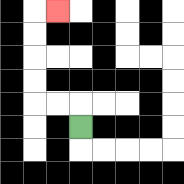{'start': '[3, 5]', 'end': '[2, 0]', 'path_directions': 'U,L,L,U,U,U,U,R', 'path_coordinates': '[[3, 5], [3, 4], [2, 4], [1, 4], [1, 3], [1, 2], [1, 1], [1, 0], [2, 0]]'}